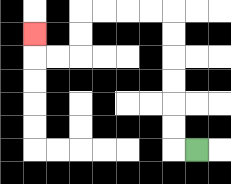{'start': '[8, 6]', 'end': '[1, 1]', 'path_directions': 'L,U,U,U,U,U,U,L,L,L,L,D,D,L,L,U', 'path_coordinates': '[[8, 6], [7, 6], [7, 5], [7, 4], [7, 3], [7, 2], [7, 1], [7, 0], [6, 0], [5, 0], [4, 0], [3, 0], [3, 1], [3, 2], [2, 2], [1, 2], [1, 1]]'}